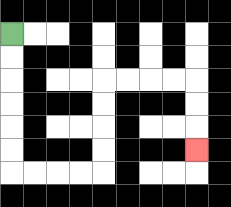{'start': '[0, 1]', 'end': '[8, 6]', 'path_directions': 'D,D,D,D,D,D,R,R,R,R,U,U,U,U,R,R,R,R,D,D,D', 'path_coordinates': '[[0, 1], [0, 2], [0, 3], [0, 4], [0, 5], [0, 6], [0, 7], [1, 7], [2, 7], [3, 7], [4, 7], [4, 6], [4, 5], [4, 4], [4, 3], [5, 3], [6, 3], [7, 3], [8, 3], [8, 4], [8, 5], [8, 6]]'}